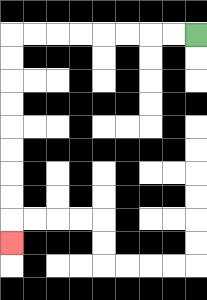{'start': '[8, 1]', 'end': '[0, 10]', 'path_directions': 'L,L,L,L,L,L,L,L,D,D,D,D,D,D,D,D,D', 'path_coordinates': '[[8, 1], [7, 1], [6, 1], [5, 1], [4, 1], [3, 1], [2, 1], [1, 1], [0, 1], [0, 2], [0, 3], [0, 4], [0, 5], [0, 6], [0, 7], [0, 8], [0, 9], [0, 10]]'}